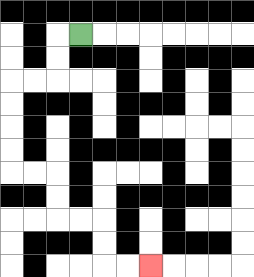{'start': '[3, 1]', 'end': '[6, 11]', 'path_directions': 'L,D,D,L,L,D,D,D,D,R,R,D,D,R,R,D,D,R,R', 'path_coordinates': '[[3, 1], [2, 1], [2, 2], [2, 3], [1, 3], [0, 3], [0, 4], [0, 5], [0, 6], [0, 7], [1, 7], [2, 7], [2, 8], [2, 9], [3, 9], [4, 9], [4, 10], [4, 11], [5, 11], [6, 11]]'}